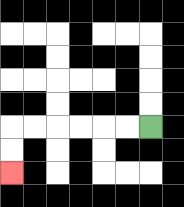{'start': '[6, 5]', 'end': '[0, 7]', 'path_directions': 'L,L,L,L,L,L,D,D', 'path_coordinates': '[[6, 5], [5, 5], [4, 5], [3, 5], [2, 5], [1, 5], [0, 5], [0, 6], [0, 7]]'}